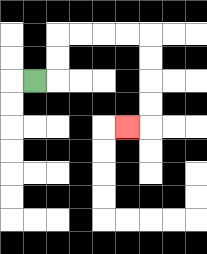{'start': '[1, 3]', 'end': '[5, 5]', 'path_directions': 'R,U,U,R,R,R,R,D,D,D,D,L', 'path_coordinates': '[[1, 3], [2, 3], [2, 2], [2, 1], [3, 1], [4, 1], [5, 1], [6, 1], [6, 2], [6, 3], [6, 4], [6, 5], [5, 5]]'}